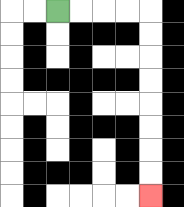{'start': '[2, 0]', 'end': '[6, 8]', 'path_directions': 'R,R,R,R,D,D,D,D,D,D,D,D', 'path_coordinates': '[[2, 0], [3, 0], [4, 0], [5, 0], [6, 0], [6, 1], [6, 2], [6, 3], [6, 4], [6, 5], [6, 6], [6, 7], [6, 8]]'}